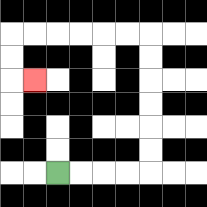{'start': '[2, 7]', 'end': '[1, 3]', 'path_directions': 'R,R,R,R,U,U,U,U,U,U,L,L,L,L,L,L,D,D,R', 'path_coordinates': '[[2, 7], [3, 7], [4, 7], [5, 7], [6, 7], [6, 6], [6, 5], [6, 4], [6, 3], [6, 2], [6, 1], [5, 1], [4, 1], [3, 1], [2, 1], [1, 1], [0, 1], [0, 2], [0, 3], [1, 3]]'}